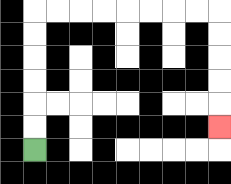{'start': '[1, 6]', 'end': '[9, 5]', 'path_directions': 'U,U,U,U,U,U,R,R,R,R,R,R,R,R,D,D,D,D,D', 'path_coordinates': '[[1, 6], [1, 5], [1, 4], [1, 3], [1, 2], [1, 1], [1, 0], [2, 0], [3, 0], [4, 0], [5, 0], [6, 0], [7, 0], [8, 0], [9, 0], [9, 1], [9, 2], [9, 3], [9, 4], [9, 5]]'}